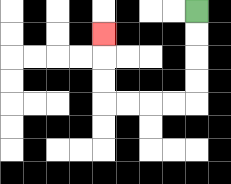{'start': '[8, 0]', 'end': '[4, 1]', 'path_directions': 'D,D,D,D,L,L,L,L,U,U,U', 'path_coordinates': '[[8, 0], [8, 1], [8, 2], [8, 3], [8, 4], [7, 4], [6, 4], [5, 4], [4, 4], [4, 3], [4, 2], [4, 1]]'}